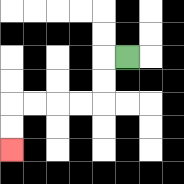{'start': '[5, 2]', 'end': '[0, 6]', 'path_directions': 'L,D,D,L,L,L,L,D,D', 'path_coordinates': '[[5, 2], [4, 2], [4, 3], [4, 4], [3, 4], [2, 4], [1, 4], [0, 4], [0, 5], [0, 6]]'}